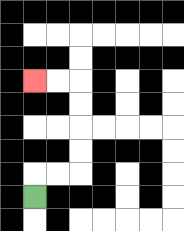{'start': '[1, 8]', 'end': '[1, 3]', 'path_directions': 'U,R,R,U,U,U,U,L,L', 'path_coordinates': '[[1, 8], [1, 7], [2, 7], [3, 7], [3, 6], [3, 5], [3, 4], [3, 3], [2, 3], [1, 3]]'}